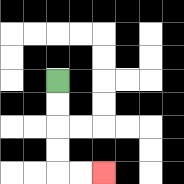{'start': '[2, 3]', 'end': '[4, 7]', 'path_directions': 'D,D,D,D,R,R', 'path_coordinates': '[[2, 3], [2, 4], [2, 5], [2, 6], [2, 7], [3, 7], [4, 7]]'}